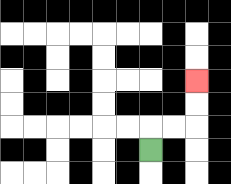{'start': '[6, 6]', 'end': '[8, 3]', 'path_directions': 'U,R,R,U,U', 'path_coordinates': '[[6, 6], [6, 5], [7, 5], [8, 5], [8, 4], [8, 3]]'}